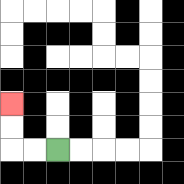{'start': '[2, 6]', 'end': '[0, 4]', 'path_directions': 'L,L,U,U', 'path_coordinates': '[[2, 6], [1, 6], [0, 6], [0, 5], [0, 4]]'}